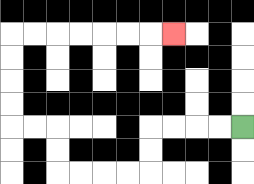{'start': '[10, 5]', 'end': '[7, 1]', 'path_directions': 'L,L,L,L,D,D,L,L,L,L,U,U,L,L,U,U,U,U,R,R,R,R,R,R,R', 'path_coordinates': '[[10, 5], [9, 5], [8, 5], [7, 5], [6, 5], [6, 6], [6, 7], [5, 7], [4, 7], [3, 7], [2, 7], [2, 6], [2, 5], [1, 5], [0, 5], [0, 4], [0, 3], [0, 2], [0, 1], [1, 1], [2, 1], [3, 1], [4, 1], [5, 1], [6, 1], [7, 1]]'}